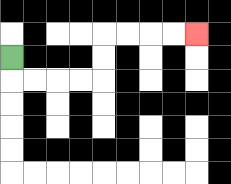{'start': '[0, 2]', 'end': '[8, 1]', 'path_directions': 'D,R,R,R,R,U,U,R,R,R,R', 'path_coordinates': '[[0, 2], [0, 3], [1, 3], [2, 3], [3, 3], [4, 3], [4, 2], [4, 1], [5, 1], [6, 1], [7, 1], [8, 1]]'}